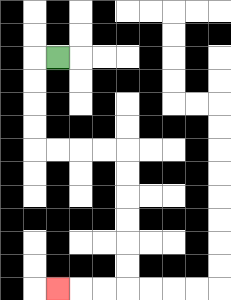{'start': '[2, 2]', 'end': '[2, 12]', 'path_directions': 'L,D,D,D,D,R,R,R,R,D,D,D,D,D,D,L,L,L', 'path_coordinates': '[[2, 2], [1, 2], [1, 3], [1, 4], [1, 5], [1, 6], [2, 6], [3, 6], [4, 6], [5, 6], [5, 7], [5, 8], [5, 9], [5, 10], [5, 11], [5, 12], [4, 12], [3, 12], [2, 12]]'}